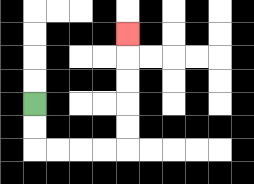{'start': '[1, 4]', 'end': '[5, 1]', 'path_directions': 'D,D,R,R,R,R,U,U,U,U,U', 'path_coordinates': '[[1, 4], [1, 5], [1, 6], [2, 6], [3, 6], [4, 6], [5, 6], [5, 5], [5, 4], [5, 3], [5, 2], [5, 1]]'}